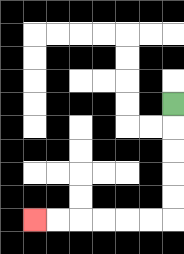{'start': '[7, 4]', 'end': '[1, 9]', 'path_directions': 'D,D,D,D,D,L,L,L,L,L,L', 'path_coordinates': '[[7, 4], [7, 5], [7, 6], [7, 7], [7, 8], [7, 9], [6, 9], [5, 9], [4, 9], [3, 9], [2, 9], [1, 9]]'}